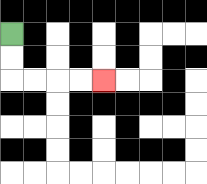{'start': '[0, 1]', 'end': '[4, 3]', 'path_directions': 'D,D,R,R,R,R', 'path_coordinates': '[[0, 1], [0, 2], [0, 3], [1, 3], [2, 3], [3, 3], [4, 3]]'}